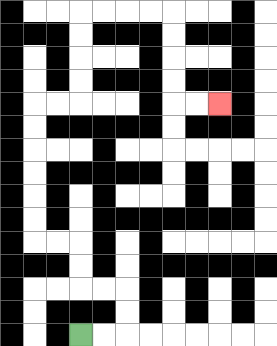{'start': '[3, 14]', 'end': '[9, 4]', 'path_directions': 'R,R,U,U,L,L,U,U,L,L,U,U,U,U,U,U,R,R,U,U,U,U,R,R,R,R,D,D,D,D,R,R', 'path_coordinates': '[[3, 14], [4, 14], [5, 14], [5, 13], [5, 12], [4, 12], [3, 12], [3, 11], [3, 10], [2, 10], [1, 10], [1, 9], [1, 8], [1, 7], [1, 6], [1, 5], [1, 4], [2, 4], [3, 4], [3, 3], [3, 2], [3, 1], [3, 0], [4, 0], [5, 0], [6, 0], [7, 0], [7, 1], [7, 2], [7, 3], [7, 4], [8, 4], [9, 4]]'}